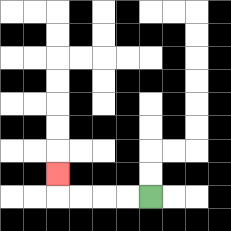{'start': '[6, 8]', 'end': '[2, 7]', 'path_directions': 'L,L,L,L,U', 'path_coordinates': '[[6, 8], [5, 8], [4, 8], [3, 8], [2, 8], [2, 7]]'}